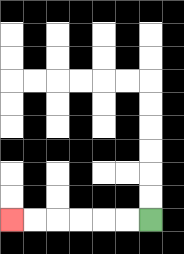{'start': '[6, 9]', 'end': '[0, 9]', 'path_directions': 'L,L,L,L,L,L', 'path_coordinates': '[[6, 9], [5, 9], [4, 9], [3, 9], [2, 9], [1, 9], [0, 9]]'}